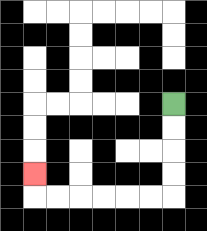{'start': '[7, 4]', 'end': '[1, 7]', 'path_directions': 'D,D,D,D,L,L,L,L,L,L,U', 'path_coordinates': '[[7, 4], [7, 5], [7, 6], [7, 7], [7, 8], [6, 8], [5, 8], [4, 8], [3, 8], [2, 8], [1, 8], [1, 7]]'}